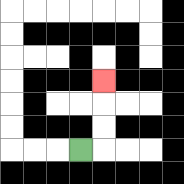{'start': '[3, 6]', 'end': '[4, 3]', 'path_directions': 'R,U,U,U', 'path_coordinates': '[[3, 6], [4, 6], [4, 5], [4, 4], [4, 3]]'}